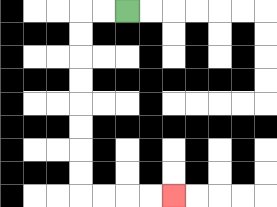{'start': '[5, 0]', 'end': '[7, 8]', 'path_directions': 'L,L,D,D,D,D,D,D,D,D,R,R,R,R', 'path_coordinates': '[[5, 0], [4, 0], [3, 0], [3, 1], [3, 2], [3, 3], [3, 4], [3, 5], [3, 6], [3, 7], [3, 8], [4, 8], [5, 8], [6, 8], [7, 8]]'}